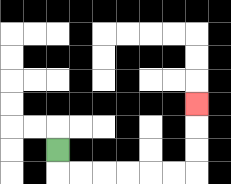{'start': '[2, 6]', 'end': '[8, 4]', 'path_directions': 'D,R,R,R,R,R,R,U,U,U', 'path_coordinates': '[[2, 6], [2, 7], [3, 7], [4, 7], [5, 7], [6, 7], [7, 7], [8, 7], [8, 6], [8, 5], [8, 4]]'}